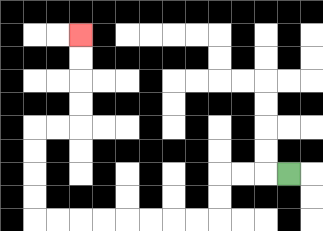{'start': '[12, 7]', 'end': '[3, 1]', 'path_directions': 'L,L,L,D,D,L,L,L,L,L,L,L,L,U,U,U,U,R,R,U,U,U,U', 'path_coordinates': '[[12, 7], [11, 7], [10, 7], [9, 7], [9, 8], [9, 9], [8, 9], [7, 9], [6, 9], [5, 9], [4, 9], [3, 9], [2, 9], [1, 9], [1, 8], [1, 7], [1, 6], [1, 5], [2, 5], [3, 5], [3, 4], [3, 3], [3, 2], [3, 1]]'}